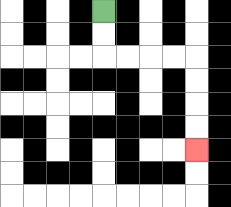{'start': '[4, 0]', 'end': '[8, 6]', 'path_directions': 'D,D,R,R,R,R,D,D,D,D', 'path_coordinates': '[[4, 0], [4, 1], [4, 2], [5, 2], [6, 2], [7, 2], [8, 2], [8, 3], [8, 4], [8, 5], [8, 6]]'}